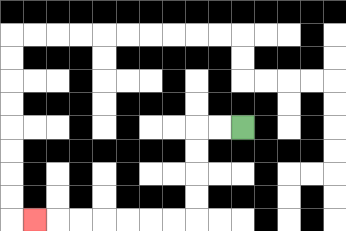{'start': '[10, 5]', 'end': '[1, 9]', 'path_directions': 'L,L,D,D,D,D,L,L,L,L,L,L,L', 'path_coordinates': '[[10, 5], [9, 5], [8, 5], [8, 6], [8, 7], [8, 8], [8, 9], [7, 9], [6, 9], [5, 9], [4, 9], [3, 9], [2, 9], [1, 9]]'}